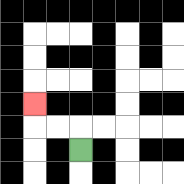{'start': '[3, 6]', 'end': '[1, 4]', 'path_directions': 'U,L,L,U', 'path_coordinates': '[[3, 6], [3, 5], [2, 5], [1, 5], [1, 4]]'}